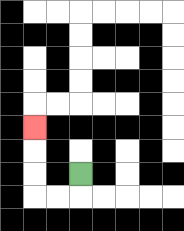{'start': '[3, 7]', 'end': '[1, 5]', 'path_directions': 'D,L,L,U,U,U', 'path_coordinates': '[[3, 7], [3, 8], [2, 8], [1, 8], [1, 7], [1, 6], [1, 5]]'}